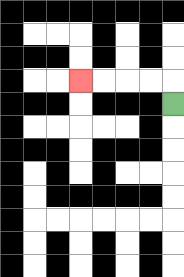{'start': '[7, 4]', 'end': '[3, 3]', 'path_directions': 'U,L,L,L,L', 'path_coordinates': '[[7, 4], [7, 3], [6, 3], [5, 3], [4, 3], [3, 3]]'}